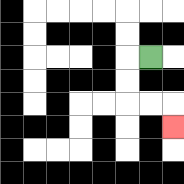{'start': '[6, 2]', 'end': '[7, 5]', 'path_directions': 'L,D,D,R,R,D', 'path_coordinates': '[[6, 2], [5, 2], [5, 3], [5, 4], [6, 4], [7, 4], [7, 5]]'}